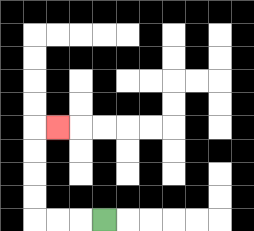{'start': '[4, 9]', 'end': '[2, 5]', 'path_directions': 'L,L,L,U,U,U,U,R', 'path_coordinates': '[[4, 9], [3, 9], [2, 9], [1, 9], [1, 8], [1, 7], [1, 6], [1, 5], [2, 5]]'}